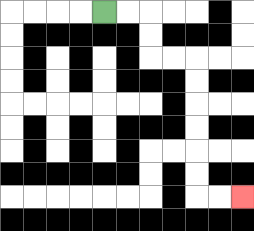{'start': '[4, 0]', 'end': '[10, 8]', 'path_directions': 'R,R,D,D,R,R,D,D,D,D,D,D,R,R', 'path_coordinates': '[[4, 0], [5, 0], [6, 0], [6, 1], [6, 2], [7, 2], [8, 2], [8, 3], [8, 4], [8, 5], [8, 6], [8, 7], [8, 8], [9, 8], [10, 8]]'}